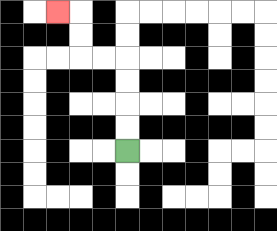{'start': '[5, 6]', 'end': '[2, 0]', 'path_directions': 'U,U,U,U,L,L,U,U,L', 'path_coordinates': '[[5, 6], [5, 5], [5, 4], [5, 3], [5, 2], [4, 2], [3, 2], [3, 1], [3, 0], [2, 0]]'}